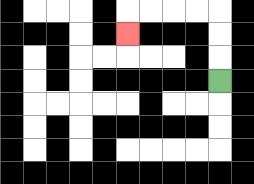{'start': '[9, 3]', 'end': '[5, 1]', 'path_directions': 'U,U,U,L,L,L,L,D', 'path_coordinates': '[[9, 3], [9, 2], [9, 1], [9, 0], [8, 0], [7, 0], [6, 0], [5, 0], [5, 1]]'}